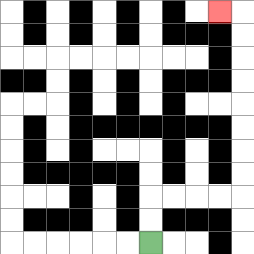{'start': '[6, 10]', 'end': '[9, 0]', 'path_directions': 'U,U,R,R,R,R,U,U,U,U,U,U,U,U,L', 'path_coordinates': '[[6, 10], [6, 9], [6, 8], [7, 8], [8, 8], [9, 8], [10, 8], [10, 7], [10, 6], [10, 5], [10, 4], [10, 3], [10, 2], [10, 1], [10, 0], [9, 0]]'}